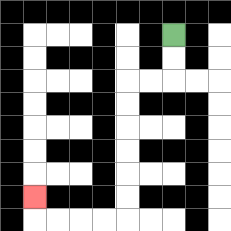{'start': '[7, 1]', 'end': '[1, 8]', 'path_directions': 'D,D,L,L,D,D,D,D,D,D,L,L,L,L,U', 'path_coordinates': '[[7, 1], [7, 2], [7, 3], [6, 3], [5, 3], [5, 4], [5, 5], [5, 6], [5, 7], [5, 8], [5, 9], [4, 9], [3, 9], [2, 9], [1, 9], [1, 8]]'}